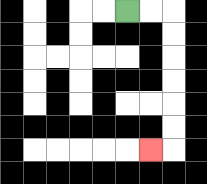{'start': '[5, 0]', 'end': '[6, 6]', 'path_directions': 'R,R,D,D,D,D,D,D,L', 'path_coordinates': '[[5, 0], [6, 0], [7, 0], [7, 1], [7, 2], [7, 3], [7, 4], [7, 5], [7, 6], [6, 6]]'}